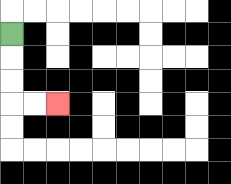{'start': '[0, 1]', 'end': '[2, 4]', 'path_directions': 'D,D,D,R,R', 'path_coordinates': '[[0, 1], [0, 2], [0, 3], [0, 4], [1, 4], [2, 4]]'}